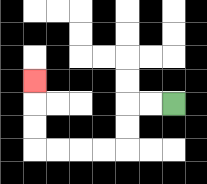{'start': '[7, 4]', 'end': '[1, 3]', 'path_directions': 'L,L,D,D,L,L,L,L,U,U,U', 'path_coordinates': '[[7, 4], [6, 4], [5, 4], [5, 5], [5, 6], [4, 6], [3, 6], [2, 6], [1, 6], [1, 5], [1, 4], [1, 3]]'}